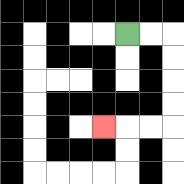{'start': '[5, 1]', 'end': '[4, 5]', 'path_directions': 'R,R,D,D,D,D,L,L,L', 'path_coordinates': '[[5, 1], [6, 1], [7, 1], [7, 2], [7, 3], [7, 4], [7, 5], [6, 5], [5, 5], [4, 5]]'}